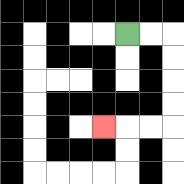{'start': '[5, 1]', 'end': '[4, 5]', 'path_directions': 'R,R,D,D,D,D,L,L,L', 'path_coordinates': '[[5, 1], [6, 1], [7, 1], [7, 2], [7, 3], [7, 4], [7, 5], [6, 5], [5, 5], [4, 5]]'}